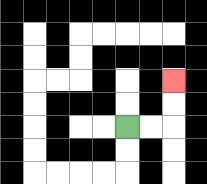{'start': '[5, 5]', 'end': '[7, 3]', 'path_directions': 'R,R,U,U', 'path_coordinates': '[[5, 5], [6, 5], [7, 5], [7, 4], [7, 3]]'}